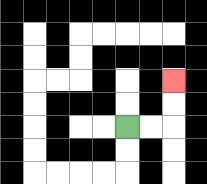{'start': '[5, 5]', 'end': '[7, 3]', 'path_directions': 'R,R,U,U', 'path_coordinates': '[[5, 5], [6, 5], [7, 5], [7, 4], [7, 3]]'}